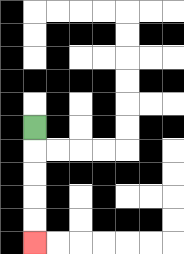{'start': '[1, 5]', 'end': '[1, 10]', 'path_directions': 'D,D,D,D,D', 'path_coordinates': '[[1, 5], [1, 6], [1, 7], [1, 8], [1, 9], [1, 10]]'}